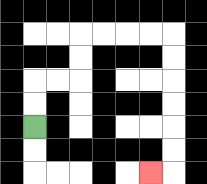{'start': '[1, 5]', 'end': '[6, 7]', 'path_directions': 'U,U,R,R,U,U,R,R,R,R,D,D,D,D,D,D,L', 'path_coordinates': '[[1, 5], [1, 4], [1, 3], [2, 3], [3, 3], [3, 2], [3, 1], [4, 1], [5, 1], [6, 1], [7, 1], [7, 2], [7, 3], [7, 4], [7, 5], [7, 6], [7, 7], [6, 7]]'}